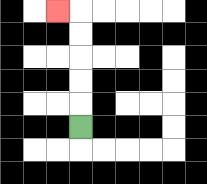{'start': '[3, 5]', 'end': '[2, 0]', 'path_directions': 'U,U,U,U,U,L', 'path_coordinates': '[[3, 5], [3, 4], [3, 3], [3, 2], [3, 1], [3, 0], [2, 0]]'}